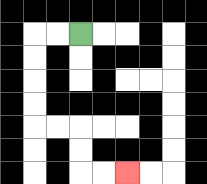{'start': '[3, 1]', 'end': '[5, 7]', 'path_directions': 'L,L,D,D,D,D,R,R,D,D,R,R', 'path_coordinates': '[[3, 1], [2, 1], [1, 1], [1, 2], [1, 3], [1, 4], [1, 5], [2, 5], [3, 5], [3, 6], [3, 7], [4, 7], [5, 7]]'}